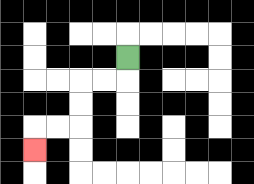{'start': '[5, 2]', 'end': '[1, 6]', 'path_directions': 'D,L,L,D,D,L,L,D', 'path_coordinates': '[[5, 2], [5, 3], [4, 3], [3, 3], [3, 4], [3, 5], [2, 5], [1, 5], [1, 6]]'}